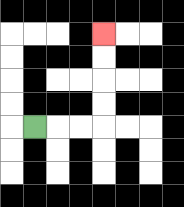{'start': '[1, 5]', 'end': '[4, 1]', 'path_directions': 'R,R,R,U,U,U,U', 'path_coordinates': '[[1, 5], [2, 5], [3, 5], [4, 5], [4, 4], [4, 3], [4, 2], [4, 1]]'}